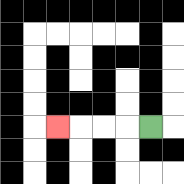{'start': '[6, 5]', 'end': '[2, 5]', 'path_directions': 'L,L,L,L', 'path_coordinates': '[[6, 5], [5, 5], [4, 5], [3, 5], [2, 5]]'}